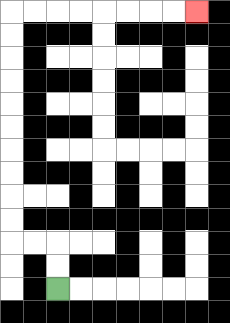{'start': '[2, 12]', 'end': '[8, 0]', 'path_directions': 'U,U,L,L,U,U,U,U,U,U,U,U,U,U,R,R,R,R,R,R,R,R', 'path_coordinates': '[[2, 12], [2, 11], [2, 10], [1, 10], [0, 10], [0, 9], [0, 8], [0, 7], [0, 6], [0, 5], [0, 4], [0, 3], [0, 2], [0, 1], [0, 0], [1, 0], [2, 0], [3, 0], [4, 0], [5, 0], [6, 0], [7, 0], [8, 0]]'}